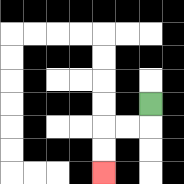{'start': '[6, 4]', 'end': '[4, 7]', 'path_directions': 'D,L,L,D,D', 'path_coordinates': '[[6, 4], [6, 5], [5, 5], [4, 5], [4, 6], [4, 7]]'}